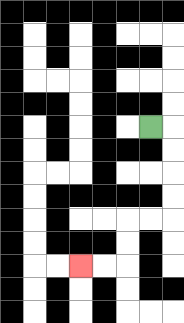{'start': '[6, 5]', 'end': '[3, 11]', 'path_directions': 'R,D,D,D,D,L,L,D,D,L,L', 'path_coordinates': '[[6, 5], [7, 5], [7, 6], [7, 7], [7, 8], [7, 9], [6, 9], [5, 9], [5, 10], [5, 11], [4, 11], [3, 11]]'}